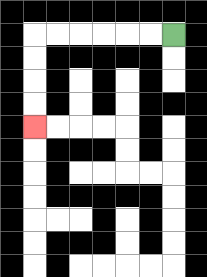{'start': '[7, 1]', 'end': '[1, 5]', 'path_directions': 'L,L,L,L,L,L,D,D,D,D', 'path_coordinates': '[[7, 1], [6, 1], [5, 1], [4, 1], [3, 1], [2, 1], [1, 1], [1, 2], [1, 3], [1, 4], [1, 5]]'}